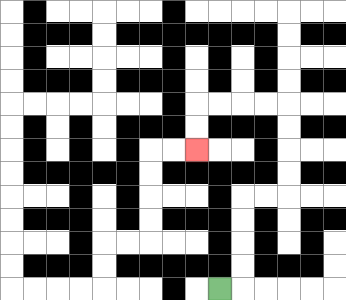{'start': '[9, 12]', 'end': '[8, 6]', 'path_directions': 'R,U,U,U,U,R,R,U,U,U,U,L,L,L,L,D,D', 'path_coordinates': '[[9, 12], [10, 12], [10, 11], [10, 10], [10, 9], [10, 8], [11, 8], [12, 8], [12, 7], [12, 6], [12, 5], [12, 4], [11, 4], [10, 4], [9, 4], [8, 4], [8, 5], [8, 6]]'}